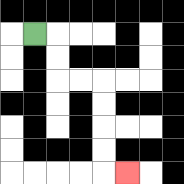{'start': '[1, 1]', 'end': '[5, 7]', 'path_directions': 'R,D,D,R,R,D,D,D,D,R', 'path_coordinates': '[[1, 1], [2, 1], [2, 2], [2, 3], [3, 3], [4, 3], [4, 4], [4, 5], [4, 6], [4, 7], [5, 7]]'}